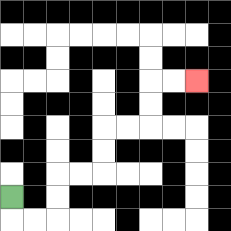{'start': '[0, 8]', 'end': '[8, 3]', 'path_directions': 'D,R,R,U,U,R,R,U,U,R,R,U,U,R,R', 'path_coordinates': '[[0, 8], [0, 9], [1, 9], [2, 9], [2, 8], [2, 7], [3, 7], [4, 7], [4, 6], [4, 5], [5, 5], [6, 5], [6, 4], [6, 3], [7, 3], [8, 3]]'}